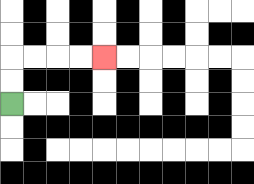{'start': '[0, 4]', 'end': '[4, 2]', 'path_directions': 'U,U,R,R,R,R', 'path_coordinates': '[[0, 4], [0, 3], [0, 2], [1, 2], [2, 2], [3, 2], [4, 2]]'}